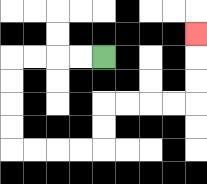{'start': '[4, 2]', 'end': '[8, 1]', 'path_directions': 'L,L,L,L,D,D,D,D,R,R,R,R,U,U,R,R,R,R,U,U,U', 'path_coordinates': '[[4, 2], [3, 2], [2, 2], [1, 2], [0, 2], [0, 3], [0, 4], [0, 5], [0, 6], [1, 6], [2, 6], [3, 6], [4, 6], [4, 5], [4, 4], [5, 4], [6, 4], [7, 4], [8, 4], [8, 3], [8, 2], [8, 1]]'}